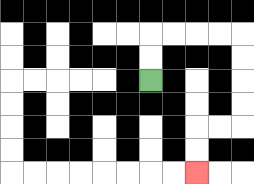{'start': '[6, 3]', 'end': '[8, 7]', 'path_directions': 'U,U,R,R,R,R,D,D,D,D,L,L,D,D', 'path_coordinates': '[[6, 3], [6, 2], [6, 1], [7, 1], [8, 1], [9, 1], [10, 1], [10, 2], [10, 3], [10, 4], [10, 5], [9, 5], [8, 5], [8, 6], [8, 7]]'}